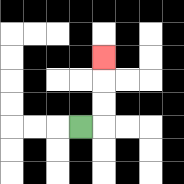{'start': '[3, 5]', 'end': '[4, 2]', 'path_directions': 'R,U,U,U', 'path_coordinates': '[[3, 5], [4, 5], [4, 4], [4, 3], [4, 2]]'}